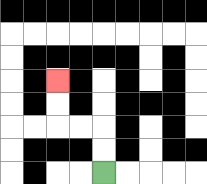{'start': '[4, 7]', 'end': '[2, 3]', 'path_directions': 'U,U,L,L,U,U', 'path_coordinates': '[[4, 7], [4, 6], [4, 5], [3, 5], [2, 5], [2, 4], [2, 3]]'}